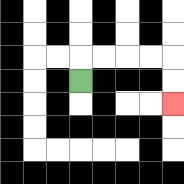{'start': '[3, 3]', 'end': '[7, 4]', 'path_directions': 'U,R,R,R,R,D,D', 'path_coordinates': '[[3, 3], [3, 2], [4, 2], [5, 2], [6, 2], [7, 2], [7, 3], [7, 4]]'}